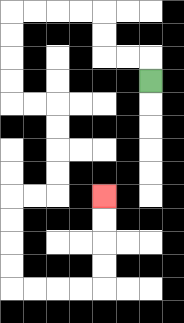{'start': '[6, 3]', 'end': '[4, 8]', 'path_directions': 'U,L,L,U,U,L,L,L,L,D,D,D,D,R,R,D,D,D,D,L,L,D,D,D,D,R,R,R,R,U,U,U,U', 'path_coordinates': '[[6, 3], [6, 2], [5, 2], [4, 2], [4, 1], [4, 0], [3, 0], [2, 0], [1, 0], [0, 0], [0, 1], [0, 2], [0, 3], [0, 4], [1, 4], [2, 4], [2, 5], [2, 6], [2, 7], [2, 8], [1, 8], [0, 8], [0, 9], [0, 10], [0, 11], [0, 12], [1, 12], [2, 12], [3, 12], [4, 12], [4, 11], [4, 10], [4, 9], [4, 8]]'}